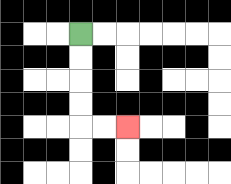{'start': '[3, 1]', 'end': '[5, 5]', 'path_directions': 'D,D,D,D,R,R', 'path_coordinates': '[[3, 1], [3, 2], [3, 3], [3, 4], [3, 5], [4, 5], [5, 5]]'}